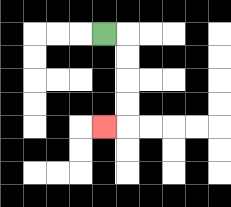{'start': '[4, 1]', 'end': '[4, 5]', 'path_directions': 'R,D,D,D,D,L', 'path_coordinates': '[[4, 1], [5, 1], [5, 2], [5, 3], [5, 4], [5, 5], [4, 5]]'}